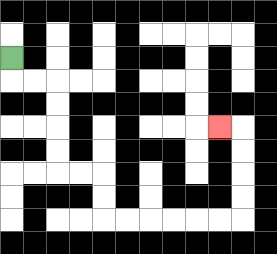{'start': '[0, 2]', 'end': '[9, 5]', 'path_directions': 'D,R,R,D,D,D,D,R,R,D,D,R,R,R,R,R,R,U,U,U,U,L', 'path_coordinates': '[[0, 2], [0, 3], [1, 3], [2, 3], [2, 4], [2, 5], [2, 6], [2, 7], [3, 7], [4, 7], [4, 8], [4, 9], [5, 9], [6, 9], [7, 9], [8, 9], [9, 9], [10, 9], [10, 8], [10, 7], [10, 6], [10, 5], [9, 5]]'}